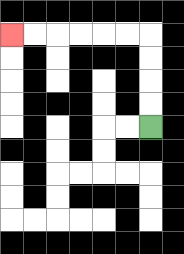{'start': '[6, 5]', 'end': '[0, 1]', 'path_directions': 'U,U,U,U,L,L,L,L,L,L', 'path_coordinates': '[[6, 5], [6, 4], [6, 3], [6, 2], [6, 1], [5, 1], [4, 1], [3, 1], [2, 1], [1, 1], [0, 1]]'}